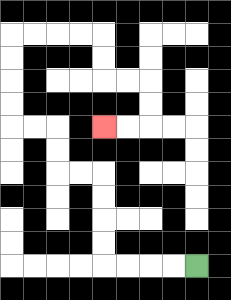{'start': '[8, 11]', 'end': '[4, 5]', 'path_directions': 'L,L,L,L,U,U,U,U,L,L,U,U,L,L,U,U,U,U,R,R,R,R,D,D,R,R,D,D,L,L', 'path_coordinates': '[[8, 11], [7, 11], [6, 11], [5, 11], [4, 11], [4, 10], [4, 9], [4, 8], [4, 7], [3, 7], [2, 7], [2, 6], [2, 5], [1, 5], [0, 5], [0, 4], [0, 3], [0, 2], [0, 1], [1, 1], [2, 1], [3, 1], [4, 1], [4, 2], [4, 3], [5, 3], [6, 3], [6, 4], [6, 5], [5, 5], [4, 5]]'}